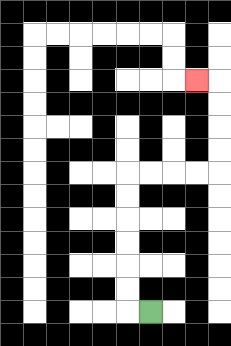{'start': '[6, 13]', 'end': '[8, 3]', 'path_directions': 'L,U,U,U,U,U,U,R,R,R,R,U,U,U,U,L', 'path_coordinates': '[[6, 13], [5, 13], [5, 12], [5, 11], [5, 10], [5, 9], [5, 8], [5, 7], [6, 7], [7, 7], [8, 7], [9, 7], [9, 6], [9, 5], [9, 4], [9, 3], [8, 3]]'}